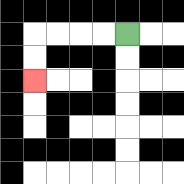{'start': '[5, 1]', 'end': '[1, 3]', 'path_directions': 'L,L,L,L,D,D', 'path_coordinates': '[[5, 1], [4, 1], [3, 1], [2, 1], [1, 1], [1, 2], [1, 3]]'}